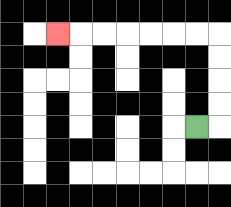{'start': '[8, 5]', 'end': '[2, 1]', 'path_directions': 'R,U,U,U,U,L,L,L,L,L,L,L', 'path_coordinates': '[[8, 5], [9, 5], [9, 4], [9, 3], [9, 2], [9, 1], [8, 1], [7, 1], [6, 1], [5, 1], [4, 1], [3, 1], [2, 1]]'}